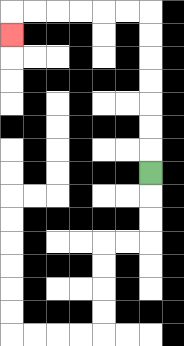{'start': '[6, 7]', 'end': '[0, 1]', 'path_directions': 'U,U,U,U,U,U,U,L,L,L,L,L,L,D', 'path_coordinates': '[[6, 7], [6, 6], [6, 5], [6, 4], [6, 3], [6, 2], [6, 1], [6, 0], [5, 0], [4, 0], [3, 0], [2, 0], [1, 0], [0, 0], [0, 1]]'}